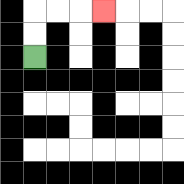{'start': '[1, 2]', 'end': '[4, 0]', 'path_directions': 'U,U,R,R,R', 'path_coordinates': '[[1, 2], [1, 1], [1, 0], [2, 0], [3, 0], [4, 0]]'}